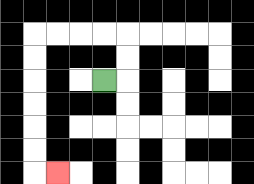{'start': '[4, 3]', 'end': '[2, 7]', 'path_directions': 'R,U,U,L,L,L,L,D,D,D,D,D,D,R', 'path_coordinates': '[[4, 3], [5, 3], [5, 2], [5, 1], [4, 1], [3, 1], [2, 1], [1, 1], [1, 2], [1, 3], [1, 4], [1, 5], [1, 6], [1, 7], [2, 7]]'}